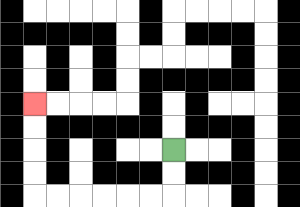{'start': '[7, 6]', 'end': '[1, 4]', 'path_directions': 'D,D,L,L,L,L,L,L,U,U,U,U', 'path_coordinates': '[[7, 6], [7, 7], [7, 8], [6, 8], [5, 8], [4, 8], [3, 8], [2, 8], [1, 8], [1, 7], [1, 6], [1, 5], [1, 4]]'}